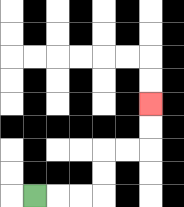{'start': '[1, 8]', 'end': '[6, 4]', 'path_directions': 'R,R,R,U,U,R,R,U,U', 'path_coordinates': '[[1, 8], [2, 8], [3, 8], [4, 8], [4, 7], [4, 6], [5, 6], [6, 6], [6, 5], [6, 4]]'}